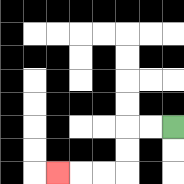{'start': '[7, 5]', 'end': '[2, 7]', 'path_directions': 'L,L,D,D,L,L,L', 'path_coordinates': '[[7, 5], [6, 5], [5, 5], [5, 6], [5, 7], [4, 7], [3, 7], [2, 7]]'}